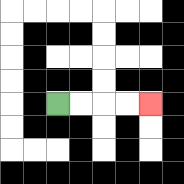{'start': '[2, 4]', 'end': '[6, 4]', 'path_directions': 'R,R,R,R', 'path_coordinates': '[[2, 4], [3, 4], [4, 4], [5, 4], [6, 4]]'}